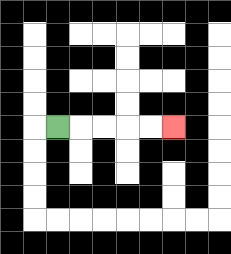{'start': '[2, 5]', 'end': '[7, 5]', 'path_directions': 'R,R,R,R,R', 'path_coordinates': '[[2, 5], [3, 5], [4, 5], [5, 5], [6, 5], [7, 5]]'}